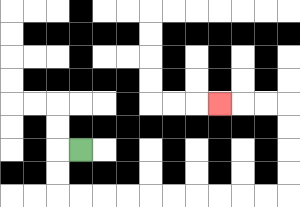{'start': '[3, 6]', 'end': '[9, 4]', 'path_directions': 'L,D,D,R,R,R,R,R,R,R,R,R,R,U,U,U,U,L,L,L', 'path_coordinates': '[[3, 6], [2, 6], [2, 7], [2, 8], [3, 8], [4, 8], [5, 8], [6, 8], [7, 8], [8, 8], [9, 8], [10, 8], [11, 8], [12, 8], [12, 7], [12, 6], [12, 5], [12, 4], [11, 4], [10, 4], [9, 4]]'}